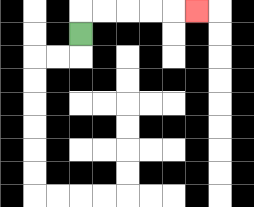{'start': '[3, 1]', 'end': '[8, 0]', 'path_directions': 'U,R,R,R,R,R', 'path_coordinates': '[[3, 1], [3, 0], [4, 0], [5, 0], [6, 0], [7, 0], [8, 0]]'}